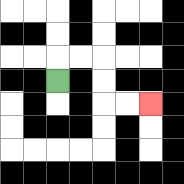{'start': '[2, 3]', 'end': '[6, 4]', 'path_directions': 'U,R,R,D,D,R,R', 'path_coordinates': '[[2, 3], [2, 2], [3, 2], [4, 2], [4, 3], [4, 4], [5, 4], [6, 4]]'}